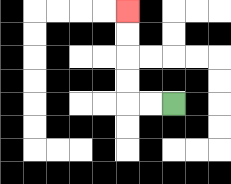{'start': '[7, 4]', 'end': '[5, 0]', 'path_directions': 'L,L,U,U,U,U', 'path_coordinates': '[[7, 4], [6, 4], [5, 4], [5, 3], [5, 2], [5, 1], [5, 0]]'}